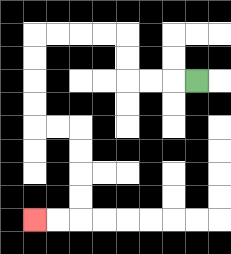{'start': '[8, 3]', 'end': '[1, 9]', 'path_directions': 'L,L,L,U,U,L,L,L,L,D,D,D,D,R,R,D,D,D,D,L,L', 'path_coordinates': '[[8, 3], [7, 3], [6, 3], [5, 3], [5, 2], [5, 1], [4, 1], [3, 1], [2, 1], [1, 1], [1, 2], [1, 3], [1, 4], [1, 5], [2, 5], [3, 5], [3, 6], [3, 7], [3, 8], [3, 9], [2, 9], [1, 9]]'}